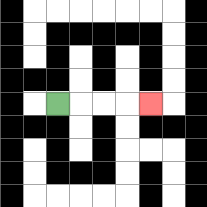{'start': '[2, 4]', 'end': '[6, 4]', 'path_directions': 'R,R,R,R', 'path_coordinates': '[[2, 4], [3, 4], [4, 4], [5, 4], [6, 4]]'}